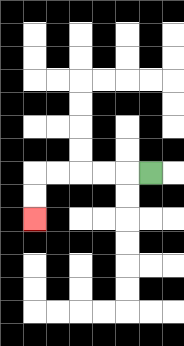{'start': '[6, 7]', 'end': '[1, 9]', 'path_directions': 'L,L,L,L,L,D,D', 'path_coordinates': '[[6, 7], [5, 7], [4, 7], [3, 7], [2, 7], [1, 7], [1, 8], [1, 9]]'}